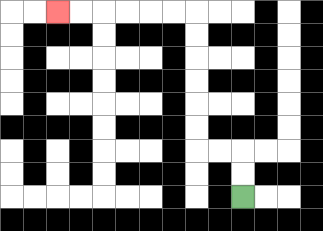{'start': '[10, 8]', 'end': '[2, 0]', 'path_directions': 'U,U,L,L,U,U,U,U,U,U,L,L,L,L,L,L', 'path_coordinates': '[[10, 8], [10, 7], [10, 6], [9, 6], [8, 6], [8, 5], [8, 4], [8, 3], [8, 2], [8, 1], [8, 0], [7, 0], [6, 0], [5, 0], [4, 0], [3, 0], [2, 0]]'}